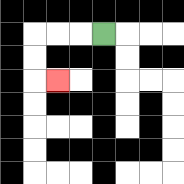{'start': '[4, 1]', 'end': '[2, 3]', 'path_directions': 'L,L,L,D,D,R', 'path_coordinates': '[[4, 1], [3, 1], [2, 1], [1, 1], [1, 2], [1, 3], [2, 3]]'}